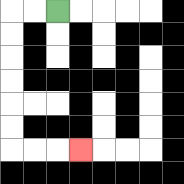{'start': '[2, 0]', 'end': '[3, 6]', 'path_directions': 'L,L,D,D,D,D,D,D,R,R,R', 'path_coordinates': '[[2, 0], [1, 0], [0, 0], [0, 1], [0, 2], [0, 3], [0, 4], [0, 5], [0, 6], [1, 6], [2, 6], [3, 6]]'}